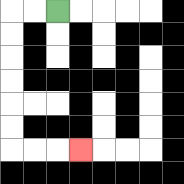{'start': '[2, 0]', 'end': '[3, 6]', 'path_directions': 'L,L,D,D,D,D,D,D,R,R,R', 'path_coordinates': '[[2, 0], [1, 0], [0, 0], [0, 1], [0, 2], [0, 3], [0, 4], [0, 5], [0, 6], [1, 6], [2, 6], [3, 6]]'}